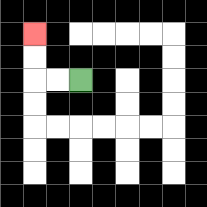{'start': '[3, 3]', 'end': '[1, 1]', 'path_directions': 'L,L,U,U', 'path_coordinates': '[[3, 3], [2, 3], [1, 3], [1, 2], [1, 1]]'}